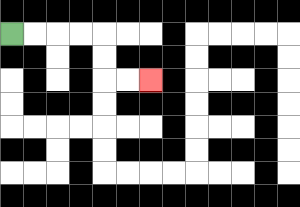{'start': '[0, 1]', 'end': '[6, 3]', 'path_directions': 'R,R,R,R,D,D,R,R', 'path_coordinates': '[[0, 1], [1, 1], [2, 1], [3, 1], [4, 1], [4, 2], [4, 3], [5, 3], [6, 3]]'}